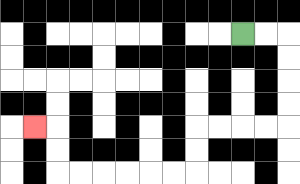{'start': '[10, 1]', 'end': '[1, 5]', 'path_directions': 'R,R,D,D,D,D,L,L,L,L,D,D,L,L,L,L,L,L,U,U,L', 'path_coordinates': '[[10, 1], [11, 1], [12, 1], [12, 2], [12, 3], [12, 4], [12, 5], [11, 5], [10, 5], [9, 5], [8, 5], [8, 6], [8, 7], [7, 7], [6, 7], [5, 7], [4, 7], [3, 7], [2, 7], [2, 6], [2, 5], [1, 5]]'}